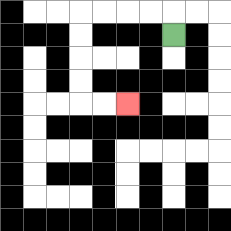{'start': '[7, 1]', 'end': '[5, 4]', 'path_directions': 'U,L,L,L,L,D,D,D,D,R,R', 'path_coordinates': '[[7, 1], [7, 0], [6, 0], [5, 0], [4, 0], [3, 0], [3, 1], [3, 2], [3, 3], [3, 4], [4, 4], [5, 4]]'}